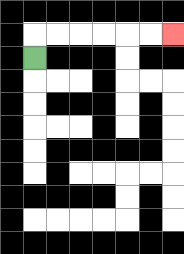{'start': '[1, 2]', 'end': '[7, 1]', 'path_directions': 'U,R,R,R,R,R,R', 'path_coordinates': '[[1, 2], [1, 1], [2, 1], [3, 1], [4, 1], [5, 1], [6, 1], [7, 1]]'}